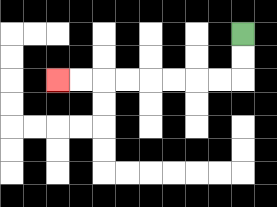{'start': '[10, 1]', 'end': '[2, 3]', 'path_directions': 'D,D,L,L,L,L,L,L,L,L', 'path_coordinates': '[[10, 1], [10, 2], [10, 3], [9, 3], [8, 3], [7, 3], [6, 3], [5, 3], [4, 3], [3, 3], [2, 3]]'}